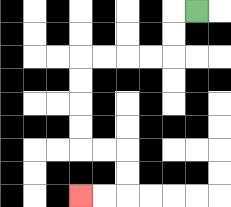{'start': '[8, 0]', 'end': '[3, 8]', 'path_directions': 'L,D,D,L,L,L,L,D,D,D,D,R,R,D,D,L,L', 'path_coordinates': '[[8, 0], [7, 0], [7, 1], [7, 2], [6, 2], [5, 2], [4, 2], [3, 2], [3, 3], [3, 4], [3, 5], [3, 6], [4, 6], [5, 6], [5, 7], [5, 8], [4, 8], [3, 8]]'}